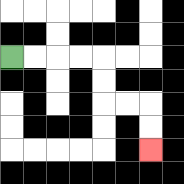{'start': '[0, 2]', 'end': '[6, 6]', 'path_directions': 'R,R,R,R,D,D,R,R,D,D', 'path_coordinates': '[[0, 2], [1, 2], [2, 2], [3, 2], [4, 2], [4, 3], [4, 4], [5, 4], [6, 4], [6, 5], [6, 6]]'}